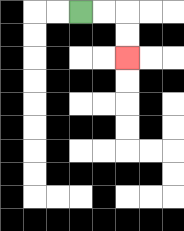{'start': '[3, 0]', 'end': '[5, 2]', 'path_directions': 'R,R,D,D', 'path_coordinates': '[[3, 0], [4, 0], [5, 0], [5, 1], [5, 2]]'}